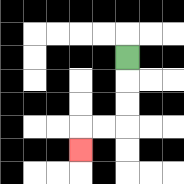{'start': '[5, 2]', 'end': '[3, 6]', 'path_directions': 'D,D,D,L,L,D', 'path_coordinates': '[[5, 2], [5, 3], [5, 4], [5, 5], [4, 5], [3, 5], [3, 6]]'}